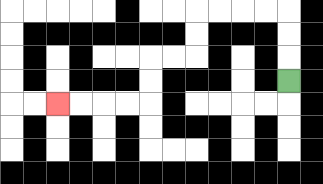{'start': '[12, 3]', 'end': '[2, 4]', 'path_directions': 'U,U,U,L,L,L,L,D,D,L,L,D,D,L,L,L,L', 'path_coordinates': '[[12, 3], [12, 2], [12, 1], [12, 0], [11, 0], [10, 0], [9, 0], [8, 0], [8, 1], [8, 2], [7, 2], [6, 2], [6, 3], [6, 4], [5, 4], [4, 4], [3, 4], [2, 4]]'}